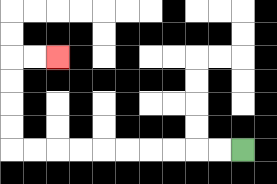{'start': '[10, 6]', 'end': '[2, 2]', 'path_directions': 'L,L,L,L,L,L,L,L,L,L,U,U,U,U,R,R', 'path_coordinates': '[[10, 6], [9, 6], [8, 6], [7, 6], [6, 6], [5, 6], [4, 6], [3, 6], [2, 6], [1, 6], [0, 6], [0, 5], [0, 4], [0, 3], [0, 2], [1, 2], [2, 2]]'}